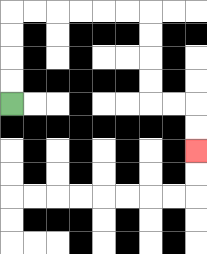{'start': '[0, 4]', 'end': '[8, 6]', 'path_directions': 'U,U,U,U,R,R,R,R,R,R,D,D,D,D,R,R,D,D', 'path_coordinates': '[[0, 4], [0, 3], [0, 2], [0, 1], [0, 0], [1, 0], [2, 0], [3, 0], [4, 0], [5, 0], [6, 0], [6, 1], [6, 2], [6, 3], [6, 4], [7, 4], [8, 4], [8, 5], [8, 6]]'}